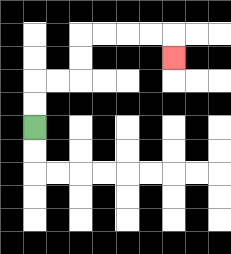{'start': '[1, 5]', 'end': '[7, 2]', 'path_directions': 'U,U,R,R,U,U,R,R,R,R,D', 'path_coordinates': '[[1, 5], [1, 4], [1, 3], [2, 3], [3, 3], [3, 2], [3, 1], [4, 1], [5, 1], [6, 1], [7, 1], [7, 2]]'}